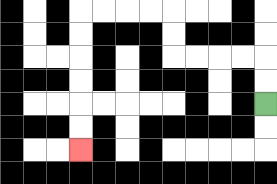{'start': '[11, 4]', 'end': '[3, 6]', 'path_directions': 'U,U,L,L,L,L,U,U,L,L,L,L,D,D,D,D,D,D', 'path_coordinates': '[[11, 4], [11, 3], [11, 2], [10, 2], [9, 2], [8, 2], [7, 2], [7, 1], [7, 0], [6, 0], [5, 0], [4, 0], [3, 0], [3, 1], [3, 2], [3, 3], [3, 4], [3, 5], [3, 6]]'}